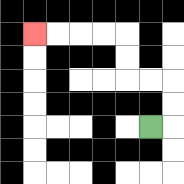{'start': '[6, 5]', 'end': '[1, 1]', 'path_directions': 'R,U,U,L,L,U,U,L,L,L,L', 'path_coordinates': '[[6, 5], [7, 5], [7, 4], [7, 3], [6, 3], [5, 3], [5, 2], [5, 1], [4, 1], [3, 1], [2, 1], [1, 1]]'}